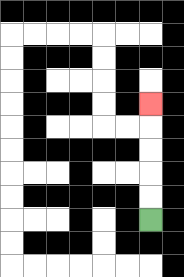{'start': '[6, 9]', 'end': '[6, 4]', 'path_directions': 'U,U,U,U,U', 'path_coordinates': '[[6, 9], [6, 8], [6, 7], [6, 6], [6, 5], [6, 4]]'}